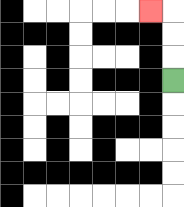{'start': '[7, 3]', 'end': '[6, 0]', 'path_directions': 'U,U,U,L', 'path_coordinates': '[[7, 3], [7, 2], [7, 1], [7, 0], [6, 0]]'}